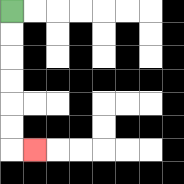{'start': '[0, 0]', 'end': '[1, 6]', 'path_directions': 'D,D,D,D,D,D,R', 'path_coordinates': '[[0, 0], [0, 1], [0, 2], [0, 3], [0, 4], [0, 5], [0, 6], [1, 6]]'}